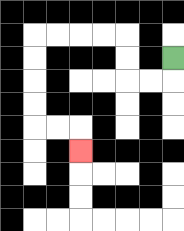{'start': '[7, 2]', 'end': '[3, 6]', 'path_directions': 'D,L,L,U,U,L,L,L,L,D,D,D,D,R,R,D', 'path_coordinates': '[[7, 2], [7, 3], [6, 3], [5, 3], [5, 2], [5, 1], [4, 1], [3, 1], [2, 1], [1, 1], [1, 2], [1, 3], [1, 4], [1, 5], [2, 5], [3, 5], [3, 6]]'}